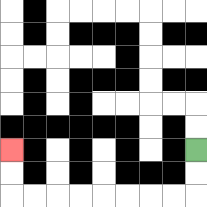{'start': '[8, 6]', 'end': '[0, 6]', 'path_directions': 'D,D,L,L,L,L,L,L,L,L,U,U', 'path_coordinates': '[[8, 6], [8, 7], [8, 8], [7, 8], [6, 8], [5, 8], [4, 8], [3, 8], [2, 8], [1, 8], [0, 8], [0, 7], [0, 6]]'}